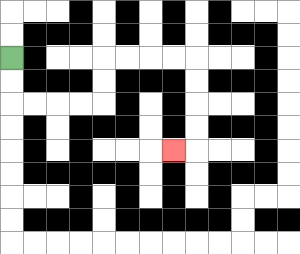{'start': '[0, 2]', 'end': '[7, 6]', 'path_directions': 'D,D,R,R,R,R,U,U,R,R,R,R,D,D,D,D,L', 'path_coordinates': '[[0, 2], [0, 3], [0, 4], [1, 4], [2, 4], [3, 4], [4, 4], [4, 3], [4, 2], [5, 2], [6, 2], [7, 2], [8, 2], [8, 3], [8, 4], [8, 5], [8, 6], [7, 6]]'}